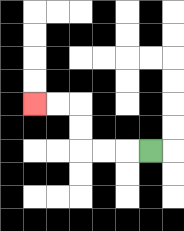{'start': '[6, 6]', 'end': '[1, 4]', 'path_directions': 'L,L,L,U,U,L,L', 'path_coordinates': '[[6, 6], [5, 6], [4, 6], [3, 6], [3, 5], [3, 4], [2, 4], [1, 4]]'}